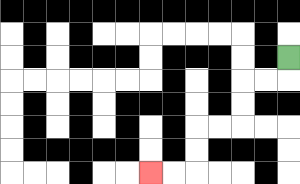{'start': '[12, 2]', 'end': '[6, 7]', 'path_directions': 'D,L,L,D,D,L,L,D,D,L,L', 'path_coordinates': '[[12, 2], [12, 3], [11, 3], [10, 3], [10, 4], [10, 5], [9, 5], [8, 5], [8, 6], [8, 7], [7, 7], [6, 7]]'}